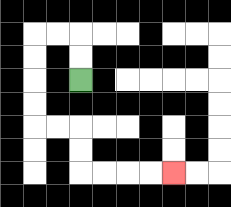{'start': '[3, 3]', 'end': '[7, 7]', 'path_directions': 'U,U,L,L,D,D,D,D,R,R,D,D,R,R,R,R', 'path_coordinates': '[[3, 3], [3, 2], [3, 1], [2, 1], [1, 1], [1, 2], [1, 3], [1, 4], [1, 5], [2, 5], [3, 5], [3, 6], [3, 7], [4, 7], [5, 7], [6, 7], [7, 7]]'}